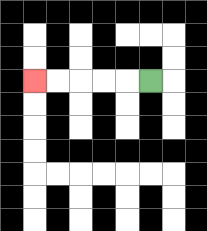{'start': '[6, 3]', 'end': '[1, 3]', 'path_directions': 'L,L,L,L,L', 'path_coordinates': '[[6, 3], [5, 3], [4, 3], [3, 3], [2, 3], [1, 3]]'}